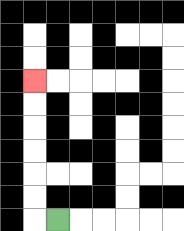{'start': '[2, 9]', 'end': '[1, 3]', 'path_directions': 'L,U,U,U,U,U,U', 'path_coordinates': '[[2, 9], [1, 9], [1, 8], [1, 7], [1, 6], [1, 5], [1, 4], [1, 3]]'}